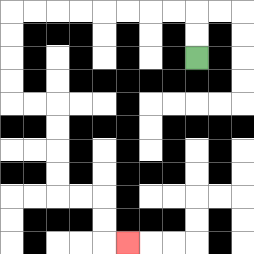{'start': '[8, 2]', 'end': '[5, 10]', 'path_directions': 'U,U,L,L,L,L,L,L,L,L,D,D,D,D,R,R,D,D,D,D,R,R,D,D,R', 'path_coordinates': '[[8, 2], [8, 1], [8, 0], [7, 0], [6, 0], [5, 0], [4, 0], [3, 0], [2, 0], [1, 0], [0, 0], [0, 1], [0, 2], [0, 3], [0, 4], [1, 4], [2, 4], [2, 5], [2, 6], [2, 7], [2, 8], [3, 8], [4, 8], [4, 9], [4, 10], [5, 10]]'}